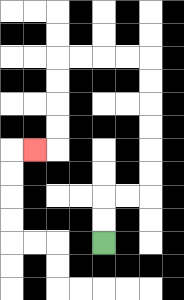{'start': '[4, 10]', 'end': '[1, 6]', 'path_directions': 'U,U,R,R,U,U,U,U,U,U,L,L,L,L,D,D,D,D,L', 'path_coordinates': '[[4, 10], [4, 9], [4, 8], [5, 8], [6, 8], [6, 7], [6, 6], [6, 5], [6, 4], [6, 3], [6, 2], [5, 2], [4, 2], [3, 2], [2, 2], [2, 3], [2, 4], [2, 5], [2, 6], [1, 6]]'}